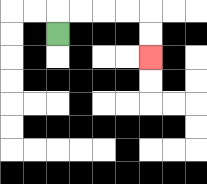{'start': '[2, 1]', 'end': '[6, 2]', 'path_directions': 'U,R,R,R,R,D,D', 'path_coordinates': '[[2, 1], [2, 0], [3, 0], [4, 0], [5, 0], [6, 0], [6, 1], [6, 2]]'}